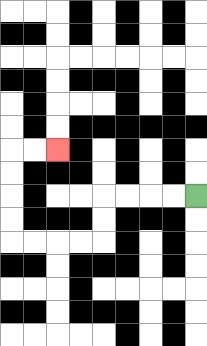{'start': '[8, 8]', 'end': '[2, 6]', 'path_directions': 'L,L,L,L,D,D,L,L,L,L,U,U,U,U,R,R', 'path_coordinates': '[[8, 8], [7, 8], [6, 8], [5, 8], [4, 8], [4, 9], [4, 10], [3, 10], [2, 10], [1, 10], [0, 10], [0, 9], [0, 8], [0, 7], [0, 6], [1, 6], [2, 6]]'}